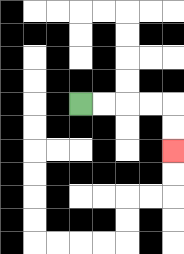{'start': '[3, 4]', 'end': '[7, 6]', 'path_directions': 'R,R,R,R,D,D', 'path_coordinates': '[[3, 4], [4, 4], [5, 4], [6, 4], [7, 4], [7, 5], [7, 6]]'}